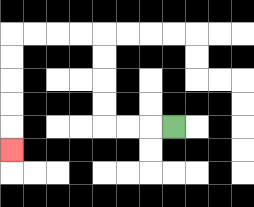{'start': '[7, 5]', 'end': '[0, 6]', 'path_directions': 'L,L,L,U,U,U,U,L,L,L,L,D,D,D,D,D', 'path_coordinates': '[[7, 5], [6, 5], [5, 5], [4, 5], [4, 4], [4, 3], [4, 2], [4, 1], [3, 1], [2, 1], [1, 1], [0, 1], [0, 2], [0, 3], [0, 4], [0, 5], [0, 6]]'}